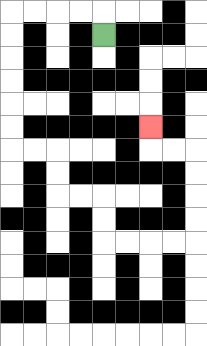{'start': '[4, 1]', 'end': '[6, 5]', 'path_directions': 'U,L,L,L,L,D,D,D,D,D,D,R,R,D,D,R,R,D,D,R,R,R,R,U,U,U,U,L,L,U', 'path_coordinates': '[[4, 1], [4, 0], [3, 0], [2, 0], [1, 0], [0, 0], [0, 1], [0, 2], [0, 3], [0, 4], [0, 5], [0, 6], [1, 6], [2, 6], [2, 7], [2, 8], [3, 8], [4, 8], [4, 9], [4, 10], [5, 10], [6, 10], [7, 10], [8, 10], [8, 9], [8, 8], [8, 7], [8, 6], [7, 6], [6, 6], [6, 5]]'}